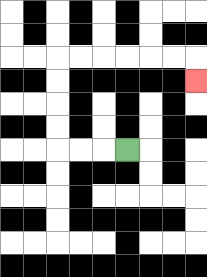{'start': '[5, 6]', 'end': '[8, 3]', 'path_directions': 'L,L,L,U,U,U,U,R,R,R,R,R,R,D', 'path_coordinates': '[[5, 6], [4, 6], [3, 6], [2, 6], [2, 5], [2, 4], [2, 3], [2, 2], [3, 2], [4, 2], [5, 2], [6, 2], [7, 2], [8, 2], [8, 3]]'}